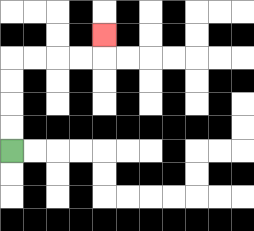{'start': '[0, 6]', 'end': '[4, 1]', 'path_directions': 'U,U,U,U,R,R,R,R,U', 'path_coordinates': '[[0, 6], [0, 5], [0, 4], [0, 3], [0, 2], [1, 2], [2, 2], [3, 2], [4, 2], [4, 1]]'}